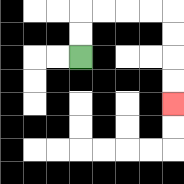{'start': '[3, 2]', 'end': '[7, 4]', 'path_directions': 'U,U,R,R,R,R,D,D,D,D', 'path_coordinates': '[[3, 2], [3, 1], [3, 0], [4, 0], [5, 0], [6, 0], [7, 0], [7, 1], [7, 2], [7, 3], [7, 4]]'}